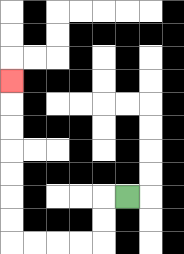{'start': '[5, 8]', 'end': '[0, 3]', 'path_directions': 'L,D,D,L,L,L,L,U,U,U,U,U,U,U', 'path_coordinates': '[[5, 8], [4, 8], [4, 9], [4, 10], [3, 10], [2, 10], [1, 10], [0, 10], [0, 9], [0, 8], [0, 7], [0, 6], [0, 5], [0, 4], [0, 3]]'}